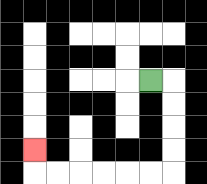{'start': '[6, 3]', 'end': '[1, 6]', 'path_directions': 'R,D,D,D,D,L,L,L,L,L,L,U', 'path_coordinates': '[[6, 3], [7, 3], [7, 4], [7, 5], [7, 6], [7, 7], [6, 7], [5, 7], [4, 7], [3, 7], [2, 7], [1, 7], [1, 6]]'}